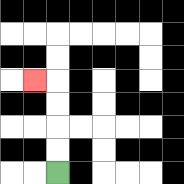{'start': '[2, 7]', 'end': '[1, 3]', 'path_directions': 'U,U,U,U,L', 'path_coordinates': '[[2, 7], [2, 6], [2, 5], [2, 4], [2, 3], [1, 3]]'}